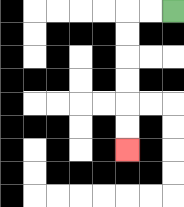{'start': '[7, 0]', 'end': '[5, 6]', 'path_directions': 'L,L,D,D,D,D,D,D', 'path_coordinates': '[[7, 0], [6, 0], [5, 0], [5, 1], [5, 2], [5, 3], [5, 4], [5, 5], [5, 6]]'}